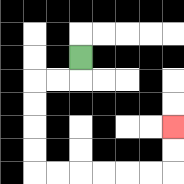{'start': '[3, 2]', 'end': '[7, 5]', 'path_directions': 'D,L,L,D,D,D,D,R,R,R,R,R,R,U,U', 'path_coordinates': '[[3, 2], [3, 3], [2, 3], [1, 3], [1, 4], [1, 5], [1, 6], [1, 7], [2, 7], [3, 7], [4, 7], [5, 7], [6, 7], [7, 7], [7, 6], [7, 5]]'}